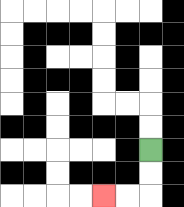{'start': '[6, 6]', 'end': '[4, 8]', 'path_directions': 'D,D,L,L', 'path_coordinates': '[[6, 6], [6, 7], [6, 8], [5, 8], [4, 8]]'}